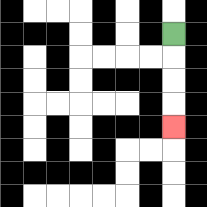{'start': '[7, 1]', 'end': '[7, 5]', 'path_directions': 'D,D,D,D', 'path_coordinates': '[[7, 1], [7, 2], [7, 3], [7, 4], [7, 5]]'}